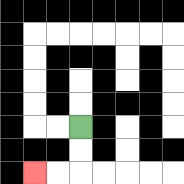{'start': '[3, 5]', 'end': '[1, 7]', 'path_directions': 'D,D,L,L', 'path_coordinates': '[[3, 5], [3, 6], [3, 7], [2, 7], [1, 7]]'}